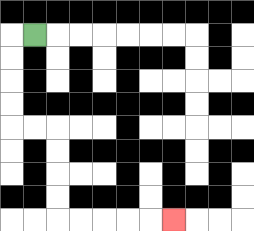{'start': '[1, 1]', 'end': '[7, 9]', 'path_directions': 'L,D,D,D,D,R,R,D,D,D,D,R,R,R,R,R', 'path_coordinates': '[[1, 1], [0, 1], [0, 2], [0, 3], [0, 4], [0, 5], [1, 5], [2, 5], [2, 6], [2, 7], [2, 8], [2, 9], [3, 9], [4, 9], [5, 9], [6, 9], [7, 9]]'}